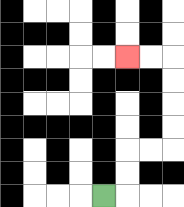{'start': '[4, 8]', 'end': '[5, 2]', 'path_directions': 'R,U,U,R,R,U,U,U,U,L,L', 'path_coordinates': '[[4, 8], [5, 8], [5, 7], [5, 6], [6, 6], [7, 6], [7, 5], [7, 4], [7, 3], [7, 2], [6, 2], [5, 2]]'}